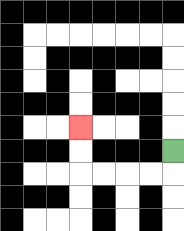{'start': '[7, 6]', 'end': '[3, 5]', 'path_directions': 'D,L,L,L,L,U,U', 'path_coordinates': '[[7, 6], [7, 7], [6, 7], [5, 7], [4, 7], [3, 7], [3, 6], [3, 5]]'}